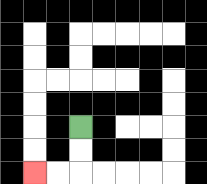{'start': '[3, 5]', 'end': '[1, 7]', 'path_directions': 'D,D,L,L', 'path_coordinates': '[[3, 5], [3, 6], [3, 7], [2, 7], [1, 7]]'}